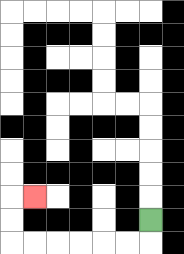{'start': '[6, 9]', 'end': '[1, 8]', 'path_directions': 'D,L,L,L,L,L,L,U,U,R', 'path_coordinates': '[[6, 9], [6, 10], [5, 10], [4, 10], [3, 10], [2, 10], [1, 10], [0, 10], [0, 9], [0, 8], [1, 8]]'}